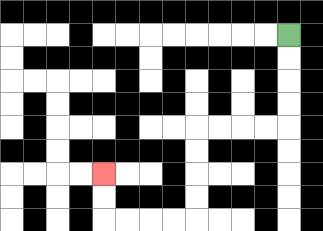{'start': '[12, 1]', 'end': '[4, 7]', 'path_directions': 'D,D,D,D,L,L,L,L,D,D,D,D,L,L,L,L,U,U', 'path_coordinates': '[[12, 1], [12, 2], [12, 3], [12, 4], [12, 5], [11, 5], [10, 5], [9, 5], [8, 5], [8, 6], [8, 7], [8, 8], [8, 9], [7, 9], [6, 9], [5, 9], [4, 9], [4, 8], [4, 7]]'}